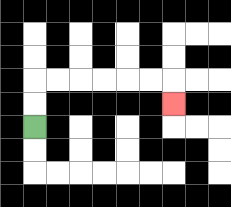{'start': '[1, 5]', 'end': '[7, 4]', 'path_directions': 'U,U,R,R,R,R,R,R,D', 'path_coordinates': '[[1, 5], [1, 4], [1, 3], [2, 3], [3, 3], [4, 3], [5, 3], [6, 3], [7, 3], [7, 4]]'}